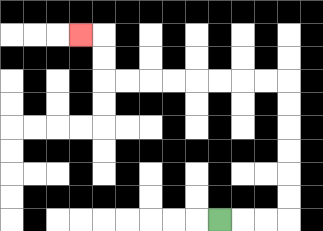{'start': '[9, 9]', 'end': '[3, 1]', 'path_directions': 'R,R,R,U,U,U,U,U,U,L,L,L,L,L,L,L,L,U,U,L', 'path_coordinates': '[[9, 9], [10, 9], [11, 9], [12, 9], [12, 8], [12, 7], [12, 6], [12, 5], [12, 4], [12, 3], [11, 3], [10, 3], [9, 3], [8, 3], [7, 3], [6, 3], [5, 3], [4, 3], [4, 2], [4, 1], [3, 1]]'}